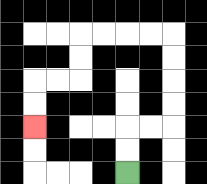{'start': '[5, 7]', 'end': '[1, 5]', 'path_directions': 'U,U,R,R,U,U,U,U,L,L,L,L,D,D,L,L,D,D', 'path_coordinates': '[[5, 7], [5, 6], [5, 5], [6, 5], [7, 5], [7, 4], [7, 3], [7, 2], [7, 1], [6, 1], [5, 1], [4, 1], [3, 1], [3, 2], [3, 3], [2, 3], [1, 3], [1, 4], [1, 5]]'}